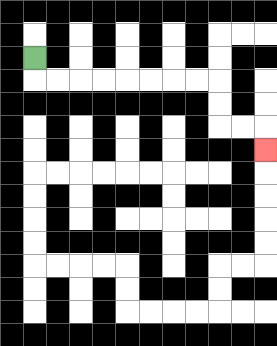{'start': '[1, 2]', 'end': '[11, 6]', 'path_directions': 'D,R,R,R,R,R,R,R,R,D,D,R,R,D', 'path_coordinates': '[[1, 2], [1, 3], [2, 3], [3, 3], [4, 3], [5, 3], [6, 3], [7, 3], [8, 3], [9, 3], [9, 4], [9, 5], [10, 5], [11, 5], [11, 6]]'}